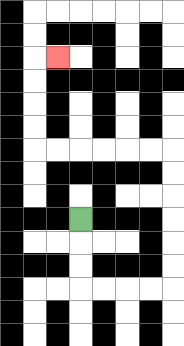{'start': '[3, 9]', 'end': '[2, 2]', 'path_directions': 'D,D,D,R,R,R,R,U,U,U,U,U,U,L,L,L,L,L,L,U,U,U,U,R', 'path_coordinates': '[[3, 9], [3, 10], [3, 11], [3, 12], [4, 12], [5, 12], [6, 12], [7, 12], [7, 11], [7, 10], [7, 9], [7, 8], [7, 7], [7, 6], [6, 6], [5, 6], [4, 6], [3, 6], [2, 6], [1, 6], [1, 5], [1, 4], [1, 3], [1, 2], [2, 2]]'}